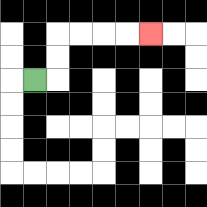{'start': '[1, 3]', 'end': '[6, 1]', 'path_directions': 'R,U,U,R,R,R,R', 'path_coordinates': '[[1, 3], [2, 3], [2, 2], [2, 1], [3, 1], [4, 1], [5, 1], [6, 1]]'}